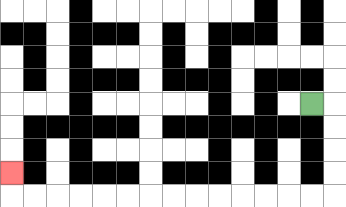{'start': '[13, 4]', 'end': '[0, 7]', 'path_directions': 'R,D,D,D,D,L,L,L,L,L,L,L,L,L,L,L,L,L,L,U', 'path_coordinates': '[[13, 4], [14, 4], [14, 5], [14, 6], [14, 7], [14, 8], [13, 8], [12, 8], [11, 8], [10, 8], [9, 8], [8, 8], [7, 8], [6, 8], [5, 8], [4, 8], [3, 8], [2, 8], [1, 8], [0, 8], [0, 7]]'}